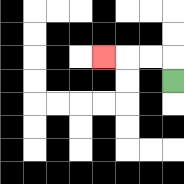{'start': '[7, 3]', 'end': '[4, 2]', 'path_directions': 'U,L,L,L', 'path_coordinates': '[[7, 3], [7, 2], [6, 2], [5, 2], [4, 2]]'}